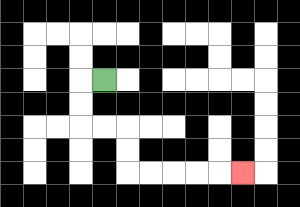{'start': '[4, 3]', 'end': '[10, 7]', 'path_directions': 'L,D,D,R,R,D,D,R,R,R,R,R', 'path_coordinates': '[[4, 3], [3, 3], [3, 4], [3, 5], [4, 5], [5, 5], [5, 6], [5, 7], [6, 7], [7, 7], [8, 7], [9, 7], [10, 7]]'}